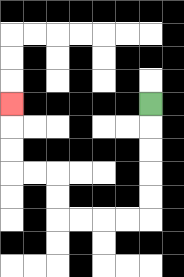{'start': '[6, 4]', 'end': '[0, 4]', 'path_directions': 'D,D,D,D,D,L,L,L,L,U,U,L,L,U,U,U', 'path_coordinates': '[[6, 4], [6, 5], [6, 6], [6, 7], [6, 8], [6, 9], [5, 9], [4, 9], [3, 9], [2, 9], [2, 8], [2, 7], [1, 7], [0, 7], [0, 6], [0, 5], [0, 4]]'}